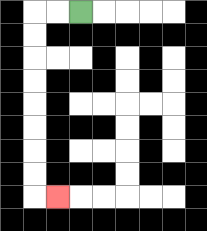{'start': '[3, 0]', 'end': '[2, 8]', 'path_directions': 'L,L,D,D,D,D,D,D,D,D,R', 'path_coordinates': '[[3, 0], [2, 0], [1, 0], [1, 1], [1, 2], [1, 3], [1, 4], [1, 5], [1, 6], [1, 7], [1, 8], [2, 8]]'}